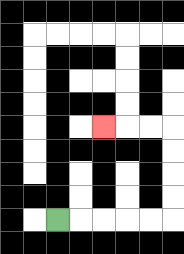{'start': '[2, 9]', 'end': '[4, 5]', 'path_directions': 'R,R,R,R,R,U,U,U,U,L,L,L', 'path_coordinates': '[[2, 9], [3, 9], [4, 9], [5, 9], [6, 9], [7, 9], [7, 8], [7, 7], [7, 6], [7, 5], [6, 5], [5, 5], [4, 5]]'}